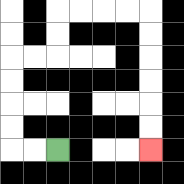{'start': '[2, 6]', 'end': '[6, 6]', 'path_directions': 'L,L,U,U,U,U,R,R,U,U,R,R,R,R,D,D,D,D,D,D', 'path_coordinates': '[[2, 6], [1, 6], [0, 6], [0, 5], [0, 4], [0, 3], [0, 2], [1, 2], [2, 2], [2, 1], [2, 0], [3, 0], [4, 0], [5, 0], [6, 0], [6, 1], [6, 2], [6, 3], [6, 4], [6, 5], [6, 6]]'}